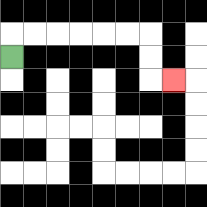{'start': '[0, 2]', 'end': '[7, 3]', 'path_directions': 'U,R,R,R,R,R,R,D,D,R', 'path_coordinates': '[[0, 2], [0, 1], [1, 1], [2, 1], [3, 1], [4, 1], [5, 1], [6, 1], [6, 2], [6, 3], [7, 3]]'}